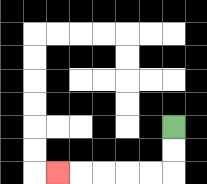{'start': '[7, 5]', 'end': '[2, 7]', 'path_directions': 'D,D,L,L,L,L,L', 'path_coordinates': '[[7, 5], [7, 6], [7, 7], [6, 7], [5, 7], [4, 7], [3, 7], [2, 7]]'}